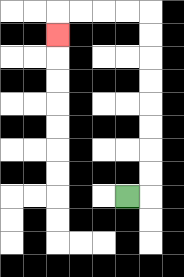{'start': '[5, 8]', 'end': '[2, 1]', 'path_directions': 'R,U,U,U,U,U,U,U,U,L,L,L,L,D', 'path_coordinates': '[[5, 8], [6, 8], [6, 7], [6, 6], [6, 5], [6, 4], [6, 3], [6, 2], [6, 1], [6, 0], [5, 0], [4, 0], [3, 0], [2, 0], [2, 1]]'}